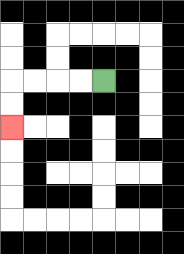{'start': '[4, 3]', 'end': '[0, 5]', 'path_directions': 'L,L,L,L,D,D', 'path_coordinates': '[[4, 3], [3, 3], [2, 3], [1, 3], [0, 3], [0, 4], [0, 5]]'}